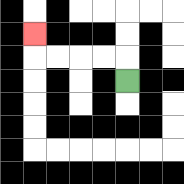{'start': '[5, 3]', 'end': '[1, 1]', 'path_directions': 'U,L,L,L,L,U', 'path_coordinates': '[[5, 3], [5, 2], [4, 2], [3, 2], [2, 2], [1, 2], [1, 1]]'}